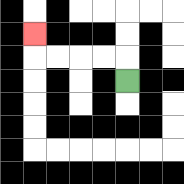{'start': '[5, 3]', 'end': '[1, 1]', 'path_directions': 'U,L,L,L,L,U', 'path_coordinates': '[[5, 3], [5, 2], [4, 2], [3, 2], [2, 2], [1, 2], [1, 1]]'}